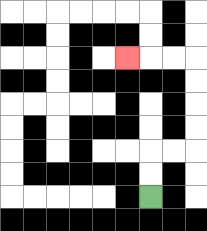{'start': '[6, 8]', 'end': '[5, 2]', 'path_directions': 'U,U,R,R,U,U,U,U,L,L,L', 'path_coordinates': '[[6, 8], [6, 7], [6, 6], [7, 6], [8, 6], [8, 5], [8, 4], [8, 3], [8, 2], [7, 2], [6, 2], [5, 2]]'}